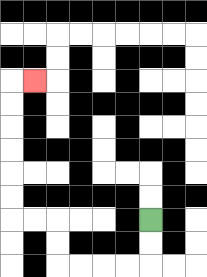{'start': '[6, 9]', 'end': '[1, 3]', 'path_directions': 'D,D,L,L,L,L,U,U,L,L,U,U,U,U,U,U,R', 'path_coordinates': '[[6, 9], [6, 10], [6, 11], [5, 11], [4, 11], [3, 11], [2, 11], [2, 10], [2, 9], [1, 9], [0, 9], [0, 8], [0, 7], [0, 6], [0, 5], [0, 4], [0, 3], [1, 3]]'}